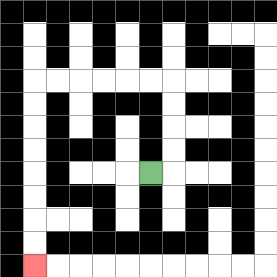{'start': '[6, 7]', 'end': '[1, 11]', 'path_directions': 'R,U,U,U,U,L,L,L,L,L,L,D,D,D,D,D,D,D,D', 'path_coordinates': '[[6, 7], [7, 7], [7, 6], [7, 5], [7, 4], [7, 3], [6, 3], [5, 3], [4, 3], [3, 3], [2, 3], [1, 3], [1, 4], [1, 5], [1, 6], [1, 7], [1, 8], [1, 9], [1, 10], [1, 11]]'}